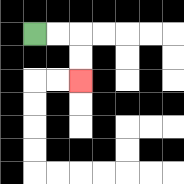{'start': '[1, 1]', 'end': '[3, 3]', 'path_directions': 'R,R,D,D', 'path_coordinates': '[[1, 1], [2, 1], [3, 1], [3, 2], [3, 3]]'}